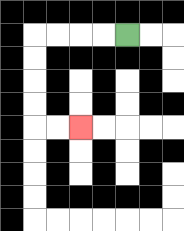{'start': '[5, 1]', 'end': '[3, 5]', 'path_directions': 'L,L,L,L,D,D,D,D,R,R', 'path_coordinates': '[[5, 1], [4, 1], [3, 1], [2, 1], [1, 1], [1, 2], [1, 3], [1, 4], [1, 5], [2, 5], [3, 5]]'}